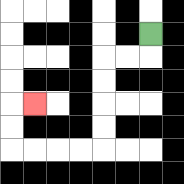{'start': '[6, 1]', 'end': '[1, 4]', 'path_directions': 'D,L,L,D,D,D,D,L,L,L,L,U,U,R', 'path_coordinates': '[[6, 1], [6, 2], [5, 2], [4, 2], [4, 3], [4, 4], [4, 5], [4, 6], [3, 6], [2, 6], [1, 6], [0, 6], [0, 5], [0, 4], [1, 4]]'}